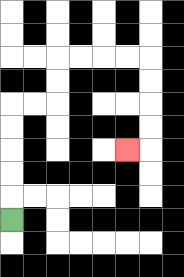{'start': '[0, 9]', 'end': '[5, 6]', 'path_directions': 'U,U,U,U,U,R,R,U,U,R,R,R,R,D,D,D,D,L', 'path_coordinates': '[[0, 9], [0, 8], [0, 7], [0, 6], [0, 5], [0, 4], [1, 4], [2, 4], [2, 3], [2, 2], [3, 2], [4, 2], [5, 2], [6, 2], [6, 3], [6, 4], [6, 5], [6, 6], [5, 6]]'}